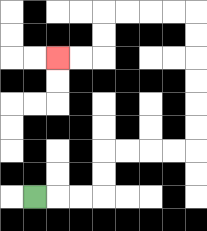{'start': '[1, 8]', 'end': '[2, 2]', 'path_directions': 'R,R,R,U,U,R,R,R,R,U,U,U,U,U,U,L,L,L,L,D,D,L,L', 'path_coordinates': '[[1, 8], [2, 8], [3, 8], [4, 8], [4, 7], [4, 6], [5, 6], [6, 6], [7, 6], [8, 6], [8, 5], [8, 4], [8, 3], [8, 2], [8, 1], [8, 0], [7, 0], [6, 0], [5, 0], [4, 0], [4, 1], [4, 2], [3, 2], [2, 2]]'}